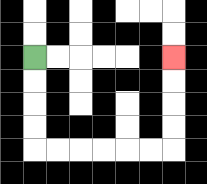{'start': '[1, 2]', 'end': '[7, 2]', 'path_directions': 'D,D,D,D,R,R,R,R,R,R,U,U,U,U', 'path_coordinates': '[[1, 2], [1, 3], [1, 4], [1, 5], [1, 6], [2, 6], [3, 6], [4, 6], [5, 6], [6, 6], [7, 6], [7, 5], [7, 4], [7, 3], [7, 2]]'}